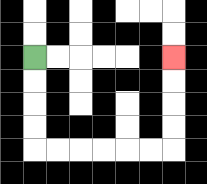{'start': '[1, 2]', 'end': '[7, 2]', 'path_directions': 'D,D,D,D,R,R,R,R,R,R,U,U,U,U', 'path_coordinates': '[[1, 2], [1, 3], [1, 4], [1, 5], [1, 6], [2, 6], [3, 6], [4, 6], [5, 6], [6, 6], [7, 6], [7, 5], [7, 4], [7, 3], [7, 2]]'}